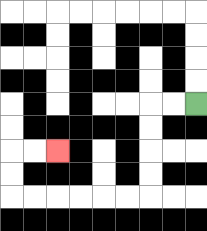{'start': '[8, 4]', 'end': '[2, 6]', 'path_directions': 'L,L,D,D,D,D,L,L,L,L,L,L,U,U,R,R', 'path_coordinates': '[[8, 4], [7, 4], [6, 4], [6, 5], [6, 6], [6, 7], [6, 8], [5, 8], [4, 8], [3, 8], [2, 8], [1, 8], [0, 8], [0, 7], [0, 6], [1, 6], [2, 6]]'}